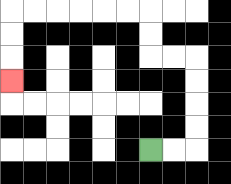{'start': '[6, 6]', 'end': '[0, 3]', 'path_directions': 'R,R,U,U,U,U,L,L,U,U,L,L,L,L,L,L,D,D,D', 'path_coordinates': '[[6, 6], [7, 6], [8, 6], [8, 5], [8, 4], [8, 3], [8, 2], [7, 2], [6, 2], [6, 1], [6, 0], [5, 0], [4, 0], [3, 0], [2, 0], [1, 0], [0, 0], [0, 1], [0, 2], [0, 3]]'}